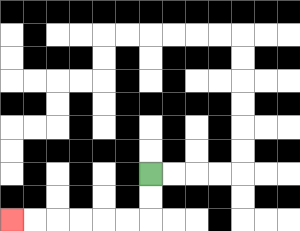{'start': '[6, 7]', 'end': '[0, 9]', 'path_directions': 'D,D,L,L,L,L,L,L', 'path_coordinates': '[[6, 7], [6, 8], [6, 9], [5, 9], [4, 9], [3, 9], [2, 9], [1, 9], [0, 9]]'}